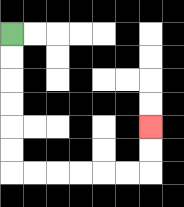{'start': '[0, 1]', 'end': '[6, 5]', 'path_directions': 'D,D,D,D,D,D,R,R,R,R,R,R,U,U', 'path_coordinates': '[[0, 1], [0, 2], [0, 3], [0, 4], [0, 5], [0, 6], [0, 7], [1, 7], [2, 7], [3, 7], [4, 7], [5, 7], [6, 7], [6, 6], [6, 5]]'}